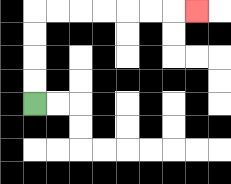{'start': '[1, 4]', 'end': '[8, 0]', 'path_directions': 'U,U,U,U,R,R,R,R,R,R,R', 'path_coordinates': '[[1, 4], [1, 3], [1, 2], [1, 1], [1, 0], [2, 0], [3, 0], [4, 0], [5, 0], [6, 0], [7, 0], [8, 0]]'}